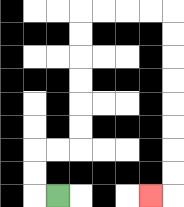{'start': '[2, 8]', 'end': '[6, 8]', 'path_directions': 'L,U,U,R,R,U,U,U,U,U,U,R,R,R,R,D,D,D,D,D,D,D,D,L', 'path_coordinates': '[[2, 8], [1, 8], [1, 7], [1, 6], [2, 6], [3, 6], [3, 5], [3, 4], [3, 3], [3, 2], [3, 1], [3, 0], [4, 0], [5, 0], [6, 0], [7, 0], [7, 1], [7, 2], [7, 3], [7, 4], [7, 5], [7, 6], [7, 7], [7, 8], [6, 8]]'}